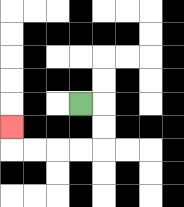{'start': '[3, 4]', 'end': '[0, 5]', 'path_directions': 'R,D,D,L,L,L,L,U', 'path_coordinates': '[[3, 4], [4, 4], [4, 5], [4, 6], [3, 6], [2, 6], [1, 6], [0, 6], [0, 5]]'}